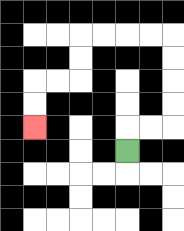{'start': '[5, 6]', 'end': '[1, 5]', 'path_directions': 'U,R,R,U,U,U,U,L,L,L,L,D,D,L,L,D,D', 'path_coordinates': '[[5, 6], [5, 5], [6, 5], [7, 5], [7, 4], [7, 3], [7, 2], [7, 1], [6, 1], [5, 1], [4, 1], [3, 1], [3, 2], [3, 3], [2, 3], [1, 3], [1, 4], [1, 5]]'}